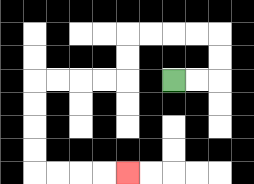{'start': '[7, 3]', 'end': '[5, 7]', 'path_directions': 'R,R,U,U,L,L,L,L,D,D,L,L,L,L,D,D,D,D,R,R,R,R', 'path_coordinates': '[[7, 3], [8, 3], [9, 3], [9, 2], [9, 1], [8, 1], [7, 1], [6, 1], [5, 1], [5, 2], [5, 3], [4, 3], [3, 3], [2, 3], [1, 3], [1, 4], [1, 5], [1, 6], [1, 7], [2, 7], [3, 7], [4, 7], [5, 7]]'}